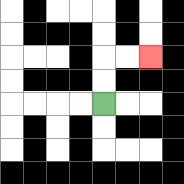{'start': '[4, 4]', 'end': '[6, 2]', 'path_directions': 'U,U,R,R', 'path_coordinates': '[[4, 4], [4, 3], [4, 2], [5, 2], [6, 2]]'}